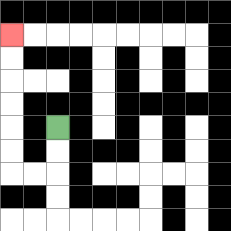{'start': '[2, 5]', 'end': '[0, 1]', 'path_directions': 'D,D,L,L,U,U,U,U,U,U', 'path_coordinates': '[[2, 5], [2, 6], [2, 7], [1, 7], [0, 7], [0, 6], [0, 5], [0, 4], [0, 3], [0, 2], [0, 1]]'}